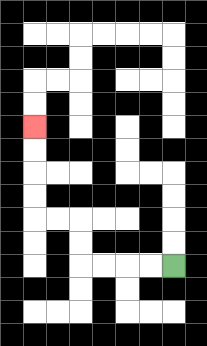{'start': '[7, 11]', 'end': '[1, 5]', 'path_directions': 'L,L,L,L,U,U,L,L,U,U,U,U', 'path_coordinates': '[[7, 11], [6, 11], [5, 11], [4, 11], [3, 11], [3, 10], [3, 9], [2, 9], [1, 9], [1, 8], [1, 7], [1, 6], [1, 5]]'}